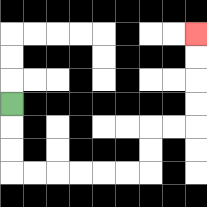{'start': '[0, 4]', 'end': '[8, 1]', 'path_directions': 'D,D,D,R,R,R,R,R,R,U,U,R,R,U,U,U,U', 'path_coordinates': '[[0, 4], [0, 5], [0, 6], [0, 7], [1, 7], [2, 7], [3, 7], [4, 7], [5, 7], [6, 7], [6, 6], [6, 5], [7, 5], [8, 5], [8, 4], [8, 3], [8, 2], [8, 1]]'}